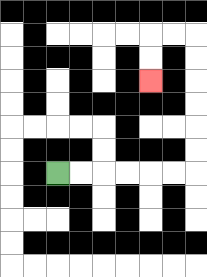{'start': '[2, 7]', 'end': '[6, 3]', 'path_directions': 'R,R,R,R,R,R,U,U,U,U,U,U,L,L,D,D', 'path_coordinates': '[[2, 7], [3, 7], [4, 7], [5, 7], [6, 7], [7, 7], [8, 7], [8, 6], [8, 5], [8, 4], [8, 3], [8, 2], [8, 1], [7, 1], [6, 1], [6, 2], [6, 3]]'}